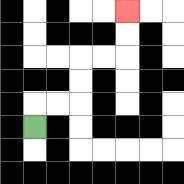{'start': '[1, 5]', 'end': '[5, 0]', 'path_directions': 'U,R,R,U,U,R,R,U,U', 'path_coordinates': '[[1, 5], [1, 4], [2, 4], [3, 4], [3, 3], [3, 2], [4, 2], [5, 2], [5, 1], [5, 0]]'}